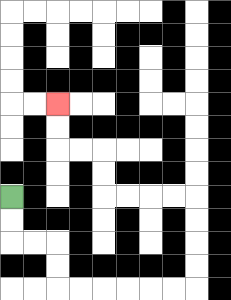{'start': '[0, 8]', 'end': '[2, 4]', 'path_directions': 'D,D,R,R,D,D,R,R,R,R,R,R,U,U,U,U,L,L,L,L,U,U,L,L,U,U', 'path_coordinates': '[[0, 8], [0, 9], [0, 10], [1, 10], [2, 10], [2, 11], [2, 12], [3, 12], [4, 12], [5, 12], [6, 12], [7, 12], [8, 12], [8, 11], [8, 10], [8, 9], [8, 8], [7, 8], [6, 8], [5, 8], [4, 8], [4, 7], [4, 6], [3, 6], [2, 6], [2, 5], [2, 4]]'}